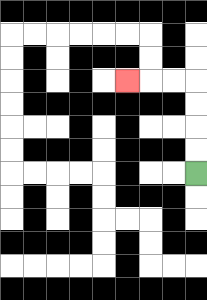{'start': '[8, 7]', 'end': '[5, 3]', 'path_directions': 'U,U,U,U,L,L,L', 'path_coordinates': '[[8, 7], [8, 6], [8, 5], [8, 4], [8, 3], [7, 3], [6, 3], [5, 3]]'}